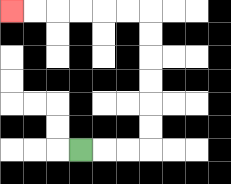{'start': '[3, 6]', 'end': '[0, 0]', 'path_directions': 'R,R,R,U,U,U,U,U,U,L,L,L,L,L,L', 'path_coordinates': '[[3, 6], [4, 6], [5, 6], [6, 6], [6, 5], [6, 4], [6, 3], [6, 2], [6, 1], [6, 0], [5, 0], [4, 0], [3, 0], [2, 0], [1, 0], [0, 0]]'}